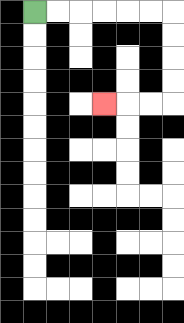{'start': '[1, 0]', 'end': '[4, 4]', 'path_directions': 'R,R,R,R,R,R,D,D,D,D,L,L,L', 'path_coordinates': '[[1, 0], [2, 0], [3, 0], [4, 0], [5, 0], [6, 0], [7, 0], [7, 1], [7, 2], [7, 3], [7, 4], [6, 4], [5, 4], [4, 4]]'}